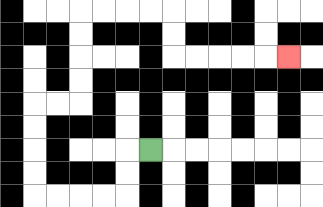{'start': '[6, 6]', 'end': '[12, 2]', 'path_directions': 'L,D,D,L,L,L,L,U,U,U,U,R,R,U,U,U,U,R,R,R,R,D,D,R,R,R,R,R', 'path_coordinates': '[[6, 6], [5, 6], [5, 7], [5, 8], [4, 8], [3, 8], [2, 8], [1, 8], [1, 7], [1, 6], [1, 5], [1, 4], [2, 4], [3, 4], [3, 3], [3, 2], [3, 1], [3, 0], [4, 0], [5, 0], [6, 0], [7, 0], [7, 1], [7, 2], [8, 2], [9, 2], [10, 2], [11, 2], [12, 2]]'}